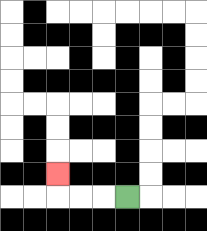{'start': '[5, 8]', 'end': '[2, 7]', 'path_directions': 'L,L,L,U', 'path_coordinates': '[[5, 8], [4, 8], [3, 8], [2, 8], [2, 7]]'}